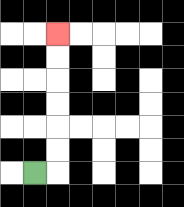{'start': '[1, 7]', 'end': '[2, 1]', 'path_directions': 'R,U,U,U,U,U,U', 'path_coordinates': '[[1, 7], [2, 7], [2, 6], [2, 5], [2, 4], [2, 3], [2, 2], [2, 1]]'}